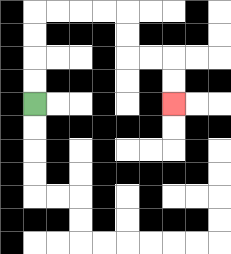{'start': '[1, 4]', 'end': '[7, 4]', 'path_directions': 'U,U,U,U,R,R,R,R,D,D,R,R,D,D', 'path_coordinates': '[[1, 4], [1, 3], [1, 2], [1, 1], [1, 0], [2, 0], [3, 0], [4, 0], [5, 0], [5, 1], [5, 2], [6, 2], [7, 2], [7, 3], [7, 4]]'}